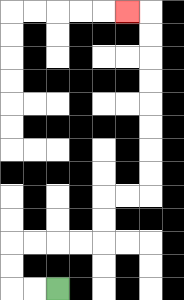{'start': '[2, 12]', 'end': '[5, 0]', 'path_directions': 'L,L,U,U,R,R,R,R,U,U,R,R,U,U,U,U,U,U,U,U,L', 'path_coordinates': '[[2, 12], [1, 12], [0, 12], [0, 11], [0, 10], [1, 10], [2, 10], [3, 10], [4, 10], [4, 9], [4, 8], [5, 8], [6, 8], [6, 7], [6, 6], [6, 5], [6, 4], [6, 3], [6, 2], [6, 1], [6, 0], [5, 0]]'}